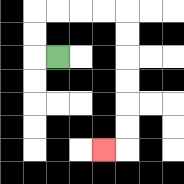{'start': '[2, 2]', 'end': '[4, 6]', 'path_directions': 'L,U,U,R,R,R,R,D,D,D,D,D,D,L', 'path_coordinates': '[[2, 2], [1, 2], [1, 1], [1, 0], [2, 0], [3, 0], [4, 0], [5, 0], [5, 1], [5, 2], [5, 3], [5, 4], [5, 5], [5, 6], [4, 6]]'}